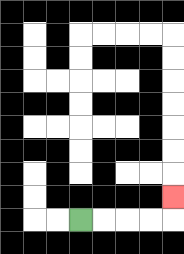{'start': '[3, 9]', 'end': '[7, 8]', 'path_directions': 'R,R,R,R,U', 'path_coordinates': '[[3, 9], [4, 9], [5, 9], [6, 9], [7, 9], [7, 8]]'}